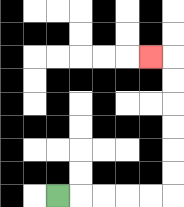{'start': '[2, 8]', 'end': '[6, 2]', 'path_directions': 'R,R,R,R,R,U,U,U,U,U,U,L', 'path_coordinates': '[[2, 8], [3, 8], [4, 8], [5, 8], [6, 8], [7, 8], [7, 7], [7, 6], [7, 5], [7, 4], [7, 3], [7, 2], [6, 2]]'}